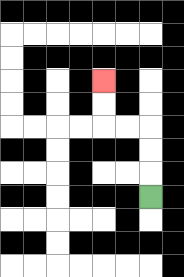{'start': '[6, 8]', 'end': '[4, 3]', 'path_directions': 'U,U,U,L,L,U,U', 'path_coordinates': '[[6, 8], [6, 7], [6, 6], [6, 5], [5, 5], [4, 5], [4, 4], [4, 3]]'}